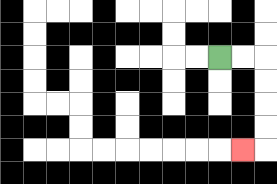{'start': '[9, 2]', 'end': '[10, 6]', 'path_directions': 'R,R,D,D,D,D,L', 'path_coordinates': '[[9, 2], [10, 2], [11, 2], [11, 3], [11, 4], [11, 5], [11, 6], [10, 6]]'}